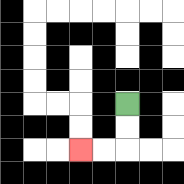{'start': '[5, 4]', 'end': '[3, 6]', 'path_directions': 'D,D,L,L', 'path_coordinates': '[[5, 4], [5, 5], [5, 6], [4, 6], [3, 6]]'}